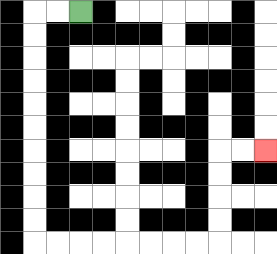{'start': '[3, 0]', 'end': '[11, 6]', 'path_directions': 'L,L,D,D,D,D,D,D,D,D,D,D,R,R,R,R,R,R,R,R,U,U,U,U,R,R', 'path_coordinates': '[[3, 0], [2, 0], [1, 0], [1, 1], [1, 2], [1, 3], [1, 4], [1, 5], [1, 6], [1, 7], [1, 8], [1, 9], [1, 10], [2, 10], [3, 10], [4, 10], [5, 10], [6, 10], [7, 10], [8, 10], [9, 10], [9, 9], [9, 8], [9, 7], [9, 6], [10, 6], [11, 6]]'}